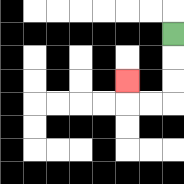{'start': '[7, 1]', 'end': '[5, 3]', 'path_directions': 'D,D,D,L,L,U', 'path_coordinates': '[[7, 1], [7, 2], [7, 3], [7, 4], [6, 4], [5, 4], [5, 3]]'}